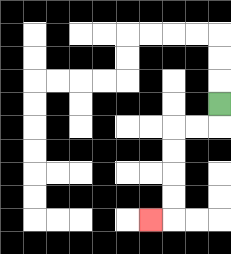{'start': '[9, 4]', 'end': '[6, 9]', 'path_directions': 'D,L,L,D,D,D,D,L', 'path_coordinates': '[[9, 4], [9, 5], [8, 5], [7, 5], [7, 6], [7, 7], [7, 8], [7, 9], [6, 9]]'}